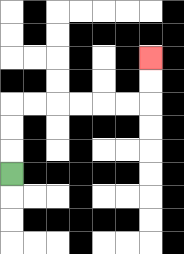{'start': '[0, 7]', 'end': '[6, 2]', 'path_directions': 'U,U,U,R,R,R,R,R,R,U,U', 'path_coordinates': '[[0, 7], [0, 6], [0, 5], [0, 4], [1, 4], [2, 4], [3, 4], [4, 4], [5, 4], [6, 4], [6, 3], [6, 2]]'}